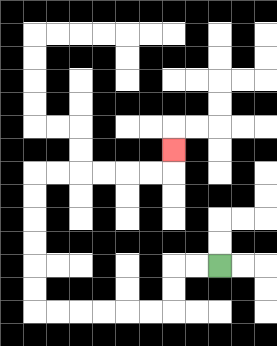{'start': '[9, 11]', 'end': '[7, 6]', 'path_directions': 'L,L,D,D,L,L,L,L,L,L,U,U,U,U,U,U,R,R,R,R,R,R,U', 'path_coordinates': '[[9, 11], [8, 11], [7, 11], [7, 12], [7, 13], [6, 13], [5, 13], [4, 13], [3, 13], [2, 13], [1, 13], [1, 12], [1, 11], [1, 10], [1, 9], [1, 8], [1, 7], [2, 7], [3, 7], [4, 7], [5, 7], [6, 7], [7, 7], [7, 6]]'}